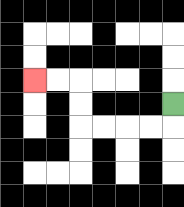{'start': '[7, 4]', 'end': '[1, 3]', 'path_directions': 'D,L,L,L,L,U,U,L,L', 'path_coordinates': '[[7, 4], [7, 5], [6, 5], [5, 5], [4, 5], [3, 5], [3, 4], [3, 3], [2, 3], [1, 3]]'}